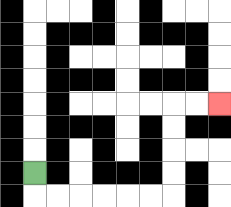{'start': '[1, 7]', 'end': '[9, 4]', 'path_directions': 'D,R,R,R,R,R,R,U,U,U,U,R,R', 'path_coordinates': '[[1, 7], [1, 8], [2, 8], [3, 8], [4, 8], [5, 8], [6, 8], [7, 8], [7, 7], [7, 6], [7, 5], [7, 4], [8, 4], [9, 4]]'}